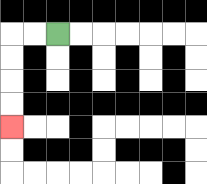{'start': '[2, 1]', 'end': '[0, 5]', 'path_directions': 'L,L,D,D,D,D', 'path_coordinates': '[[2, 1], [1, 1], [0, 1], [0, 2], [0, 3], [0, 4], [0, 5]]'}